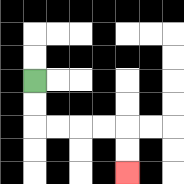{'start': '[1, 3]', 'end': '[5, 7]', 'path_directions': 'D,D,R,R,R,R,D,D', 'path_coordinates': '[[1, 3], [1, 4], [1, 5], [2, 5], [3, 5], [4, 5], [5, 5], [5, 6], [5, 7]]'}